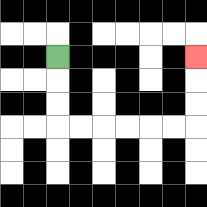{'start': '[2, 2]', 'end': '[8, 2]', 'path_directions': 'D,D,D,R,R,R,R,R,R,U,U,U', 'path_coordinates': '[[2, 2], [2, 3], [2, 4], [2, 5], [3, 5], [4, 5], [5, 5], [6, 5], [7, 5], [8, 5], [8, 4], [8, 3], [8, 2]]'}